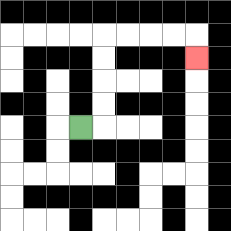{'start': '[3, 5]', 'end': '[8, 2]', 'path_directions': 'R,U,U,U,U,R,R,R,R,D', 'path_coordinates': '[[3, 5], [4, 5], [4, 4], [4, 3], [4, 2], [4, 1], [5, 1], [6, 1], [7, 1], [8, 1], [8, 2]]'}